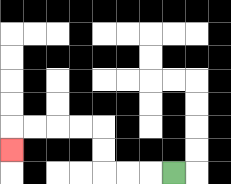{'start': '[7, 7]', 'end': '[0, 6]', 'path_directions': 'L,L,L,U,U,L,L,L,L,D', 'path_coordinates': '[[7, 7], [6, 7], [5, 7], [4, 7], [4, 6], [4, 5], [3, 5], [2, 5], [1, 5], [0, 5], [0, 6]]'}